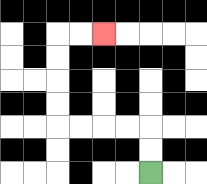{'start': '[6, 7]', 'end': '[4, 1]', 'path_directions': 'U,U,L,L,L,L,U,U,U,U,R,R', 'path_coordinates': '[[6, 7], [6, 6], [6, 5], [5, 5], [4, 5], [3, 5], [2, 5], [2, 4], [2, 3], [2, 2], [2, 1], [3, 1], [4, 1]]'}